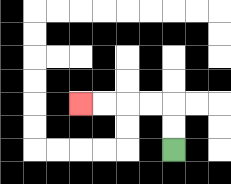{'start': '[7, 6]', 'end': '[3, 4]', 'path_directions': 'U,U,L,L,L,L', 'path_coordinates': '[[7, 6], [7, 5], [7, 4], [6, 4], [5, 4], [4, 4], [3, 4]]'}